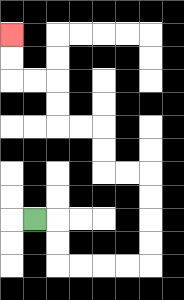{'start': '[1, 9]', 'end': '[0, 1]', 'path_directions': 'R,D,D,R,R,R,R,U,U,U,U,L,L,U,U,L,L,U,U,L,L,U,U', 'path_coordinates': '[[1, 9], [2, 9], [2, 10], [2, 11], [3, 11], [4, 11], [5, 11], [6, 11], [6, 10], [6, 9], [6, 8], [6, 7], [5, 7], [4, 7], [4, 6], [4, 5], [3, 5], [2, 5], [2, 4], [2, 3], [1, 3], [0, 3], [0, 2], [0, 1]]'}